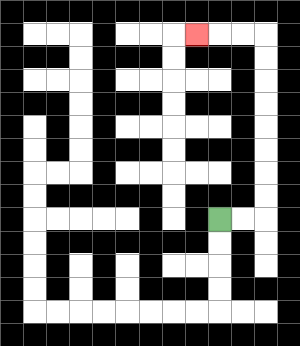{'start': '[9, 9]', 'end': '[8, 1]', 'path_directions': 'R,R,U,U,U,U,U,U,U,U,L,L,L', 'path_coordinates': '[[9, 9], [10, 9], [11, 9], [11, 8], [11, 7], [11, 6], [11, 5], [11, 4], [11, 3], [11, 2], [11, 1], [10, 1], [9, 1], [8, 1]]'}